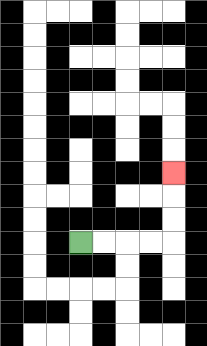{'start': '[3, 10]', 'end': '[7, 7]', 'path_directions': 'R,R,R,R,U,U,U', 'path_coordinates': '[[3, 10], [4, 10], [5, 10], [6, 10], [7, 10], [7, 9], [7, 8], [7, 7]]'}